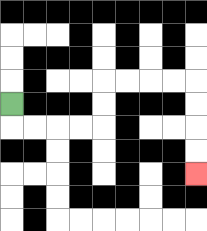{'start': '[0, 4]', 'end': '[8, 7]', 'path_directions': 'D,R,R,R,R,U,U,R,R,R,R,D,D,D,D', 'path_coordinates': '[[0, 4], [0, 5], [1, 5], [2, 5], [3, 5], [4, 5], [4, 4], [4, 3], [5, 3], [6, 3], [7, 3], [8, 3], [8, 4], [8, 5], [8, 6], [8, 7]]'}